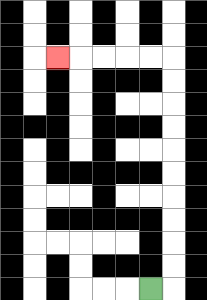{'start': '[6, 12]', 'end': '[2, 2]', 'path_directions': 'R,U,U,U,U,U,U,U,U,U,U,L,L,L,L,L', 'path_coordinates': '[[6, 12], [7, 12], [7, 11], [7, 10], [7, 9], [7, 8], [7, 7], [7, 6], [7, 5], [7, 4], [7, 3], [7, 2], [6, 2], [5, 2], [4, 2], [3, 2], [2, 2]]'}